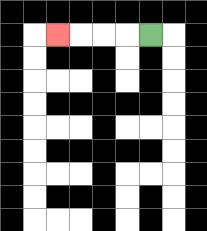{'start': '[6, 1]', 'end': '[2, 1]', 'path_directions': 'L,L,L,L', 'path_coordinates': '[[6, 1], [5, 1], [4, 1], [3, 1], [2, 1]]'}